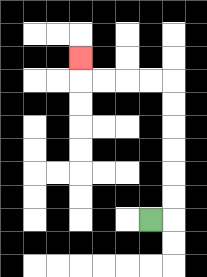{'start': '[6, 9]', 'end': '[3, 2]', 'path_directions': 'R,U,U,U,U,U,U,L,L,L,L,U', 'path_coordinates': '[[6, 9], [7, 9], [7, 8], [7, 7], [7, 6], [7, 5], [7, 4], [7, 3], [6, 3], [5, 3], [4, 3], [3, 3], [3, 2]]'}